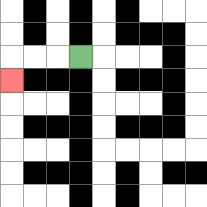{'start': '[3, 2]', 'end': '[0, 3]', 'path_directions': 'L,L,L,D', 'path_coordinates': '[[3, 2], [2, 2], [1, 2], [0, 2], [0, 3]]'}